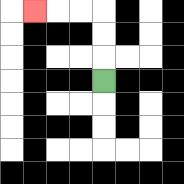{'start': '[4, 3]', 'end': '[1, 0]', 'path_directions': 'U,U,U,L,L,L', 'path_coordinates': '[[4, 3], [4, 2], [4, 1], [4, 0], [3, 0], [2, 0], [1, 0]]'}